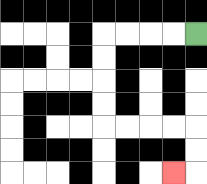{'start': '[8, 1]', 'end': '[7, 7]', 'path_directions': 'L,L,L,L,D,D,D,D,R,R,R,R,D,D,L', 'path_coordinates': '[[8, 1], [7, 1], [6, 1], [5, 1], [4, 1], [4, 2], [4, 3], [4, 4], [4, 5], [5, 5], [6, 5], [7, 5], [8, 5], [8, 6], [8, 7], [7, 7]]'}